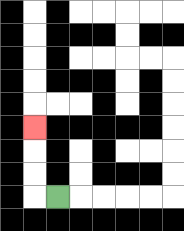{'start': '[2, 8]', 'end': '[1, 5]', 'path_directions': 'L,U,U,U', 'path_coordinates': '[[2, 8], [1, 8], [1, 7], [1, 6], [1, 5]]'}